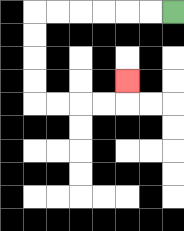{'start': '[7, 0]', 'end': '[5, 3]', 'path_directions': 'L,L,L,L,L,L,D,D,D,D,R,R,R,R,U', 'path_coordinates': '[[7, 0], [6, 0], [5, 0], [4, 0], [3, 0], [2, 0], [1, 0], [1, 1], [1, 2], [1, 3], [1, 4], [2, 4], [3, 4], [4, 4], [5, 4], [5, 3]]'}